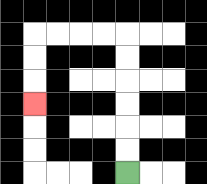{'start': '[5, 7]', 'end': '[1, 4]', 'path_directions': 'U,U,U,U,U,U,L,L,L,L,D,D,D', 'path_coordinates': '[[5, 7], [5, 6], [5, 5], [5, 4], [5, 3], [5, 2], [5, 1], [4, 1], [3, 1], [2, 1], [1, 1], [1, 2], [1, 3], [1, 4]]'}